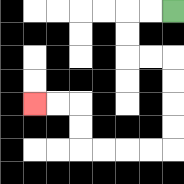{'start': '[7, 0]', 'end': '[1, 4]', 'path_directions': 'L,L,D,D,R,R,D,D,D,D,L,L,L,L,U,U,L,L', 'path_coordinates': '[[7, 0], [6, 0], [5, 0], [5, 1], [5, 2], [6, 2], [7, 2], [7, 3], [7, 4], [7, 5], [7, 6], [6, 6], [5, 6], [4, 6], [3, 6], [3, 5], [3, 4], [2, 4], [1, 4]]'}